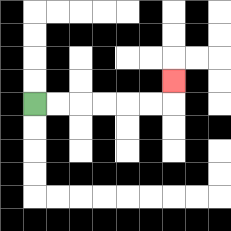{'start': '[1, 4]', 'end': '[7, 3]', 'path_directions': 'R,R,R,R,R,R,U', 'path_coordinates': '[[1, 4], [2, 4], [3, 4], [4, 4], [5, 4], [6, 4], [7, 4], [7, 3]]'}